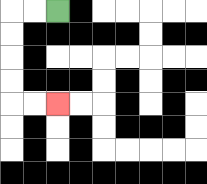{'start': '[2, 0]', 'end': '[2, 4]', 'path_directions': 'L,L,D,D,D,D,R,R', 'path_coordinates': '[[2, 0], [1, 0], [0, 0], [0, 1], [0, 2], [0, 3], [0, 4], [1, 4], [2, 4]]'}